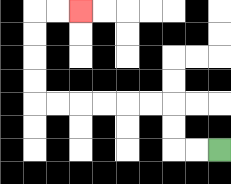{'start': '[9, 6]', 'end': '[3, 0]', 'path_directions': 'L,L,U,U,L,L,L,L,L,L,U,U,U,U,R,R', 'path_coordinates': '[[9, 6], [8, 6], [7, 6], [7, 5], [7, 4], [6, 4], [5, 4], [4, 4], [3, 4], [2, 4], [1, 4], [1, 3], [1, 2], [1, 1], [1, 0], [2, 0], [3, 0]]'}